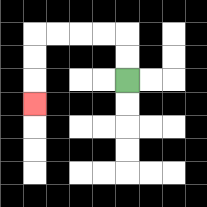{'start': '[5, 3]', 'end': '[1, 4]', 'path_directions': 'U,U,L,L,L,L,D,D,D', 'path_coordinates': '[[5, 3], [5, 2], [5, 1], [4, 1], [3, 1], [2, 1], [1, 1], [1, 2], [1, 3], [1, 4]]'}